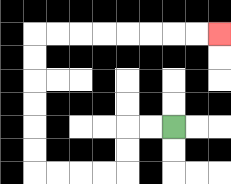{'start': '[7, 5]', 'end': '[9, 1]', 'path_directions': 'L,L,D,D,L,L,L,L,U,U,U,U,U,U,R,R,R,R,R,R,R,R', 'path_coordinates': '[[7, 5], [6, 5], [5, 5], [5, 6], [5, 7], [4, 7], [3, 7], [2, 7], [1, 7], [1, 6], [1, 5], [1, 4], [1, 3], [1, 2], [1, 1], [2, 1], [3, 1], [4, 1], [5, 1], [6, 1], [7, 1], [8, 1], [9, 1]]'}